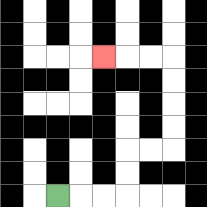{'start': '[2, 8]', 'end': '[4, 2]', 'path_directions': 'R,R,R,U,U,R,R,U,U,U,U,L,L,L', 'path_coordinates': '[[2, 8], [3, 8], [4, 8], [5, 8], [5, 7], [5, 6], [6, 6], [7, 6], [7, 5], [7, 4], [7, 3], [7, 2], [6, 2], [5, 2], [4, 2]]'}